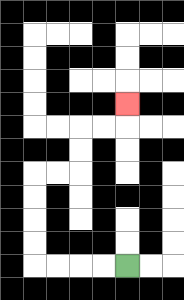{'start': '[5, 11]', 'end': '[5, 4]', 'path_directions': 'L,L,L,L,U,U,U,U,R,R,U,U,R,R,U', 'path_coordinates': '[[5, 11], [4, 11], [3, 11], [2, 11], [1, 11], [1, 10], [1, 9], [1, 8], [1, 7], [2, 7], [3, 7], [3, 6], [3, 5], [4, 5], [5, 5], [5, 4]]'}